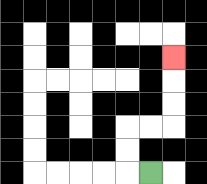{'start': '[6, 7]', 'end': '[7, 2]', 'path_directions': 'L,U,U,R,R,U,U,U', 'path_coordinates': '[[6, 7], [5, 7], [5, 6], [5, 5], [6, 5], [7, 5], [7, 4], [7, 3], [7, 2]]'}